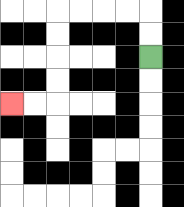{'start': '[6, 2]', 'end': '[0, 4]', 'path_directions': 'U,U,L,L,L,L,D,D,D,D,L,L', 'path_coordinates': '[[6, 2], [6, 1], [6, 0], [5, 0], [4, 0], [3, 0], [2, 0], [2, 1], [2, 2], [2, 3], [2, 4], [1, 4], [0, 4]]'}